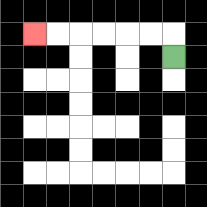{'start': '[7, 2]', 'end': '[1, 1]', 'path_directions': 'U,L,L,L,L,L,L', 'path_coordinates': '[[7, 2], [7, 1], [6, 1], [5, 1], [4, 1], [3, 1], [2, 1], [1, 1]]'}